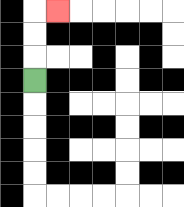{'start': '[1, 3]', 'end': '[2, 0]', 'path_directions': 'U,U,U,R', 'path_coordinates': '[[1, 3], [1, 2], [1, 1], [1, 0], [2, 0]]'}